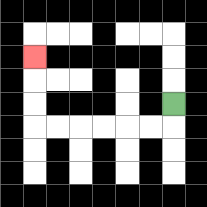{'start': '[7, 4]', 'end': '[1, 2]', 'path_directions': 'D,L,L,L,L,L,L,U,U,U', 'path_coordinates': '[[7, 4], [7, 5], [6, 5], [5, 5], [4, 5], [3, 5], [2, 5], [1, 5], [1, 4], [1, 3], [1, 2]]'}